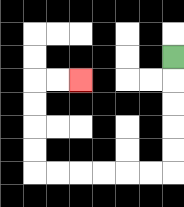{'start': '[7, 2]', 'end': '[3, 3]', 'path_directions': 'D,D,D,D,D,L,L,L,L,L,L,U,U,U,U,R,R', 'path_coordinates': '[[7, 2], [7, 3], [7, 4], [7, 5], [7, 6], [7, 7], [6, 7], [5, 7], [4, 7], [3, 7], [2, 7], [1, 7], [1, 6], [1, 5], [1, 4], [1, 3], [2, 3], [3, 3]]'}